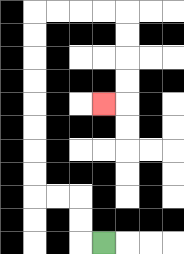{'start': '[4, 10]', 'end': '[4, 4]', 'path_directions': 'L,U,U,L,L,U,U,U,U,U,U,U,U,R,R,R,R,D,D,D,D,L', 'path_coordinates': '[[4, 10], [3, 10], [3, 9], [3, 8], [2, 8], [1, 8], [1, 7], [1, 6], [1, 5], [1, 4], [1, 3], [1, 2], [1, 1], [1, 0], [2, 0], [3, 0], [4, 0], [5, 0], [5, 1], [5, 2], [5, 3], [5, 4], [4, 4]]'}